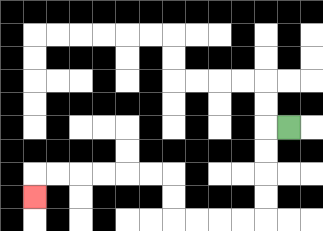{'start': '[12, 5]', 'end': '[1, 8]', 'path_directions': 'L,D,D,D,D,L,L,L,L,U,U,L,L,L,L,L,L,D', 'path_coordinates': '[[12, 5], [11, 5], [11, 6], [11, 7], [11, 8], [11, 9], [10, 9], [9, 9], [8, 9], [7, 9], [7, 8], [7, 7], [6, 7], [5, 7], [4, 7], [3, 7], [2, 7], [1, 7], [1, 8]]'}